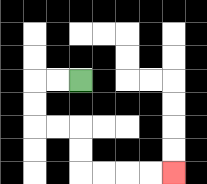{'start': '[3, 3]', 'end': '[7, 7]', 'path_directions': 'L,L,D,D,R,R,D,D,R,R,R,R', 'path_coordinates': '[[3, 3], [2, 3], [1, 3], [1, 4], [1, 5], [2, 5], [3, 5], [3, 6], [3, 7], [4, 7], [5, 7], [6, 7], [7, 7]]'}